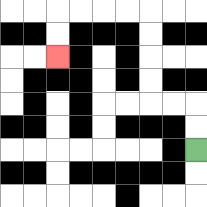{'start': '[8, 6]', 'end': '[2, 2]', 'path_directions': 'U,U,L,L,U,U,U,U,L,L,L,L,D,D', 'path_coordinates': '[[8, 6], [8, 5], [8, 4], [7, 4], [6, 4], [6, 3], [6, 2], [6, 1], [6, 0], [5, 0], [4, 0], [3, 0], [2, 0], [2, 1], [2, 2]]'}